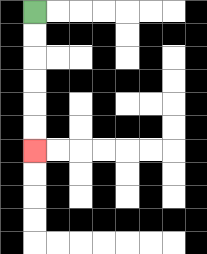{'start': '[1, 0]', 'end': '[1, 6]', 'path_directions': 'D,D,D,D,D,D', 'path_coordinates': '[[1, 0], [1, 1], [1, 2], [1, 3], [1, 4], [1, 5], [1, 6]]'}